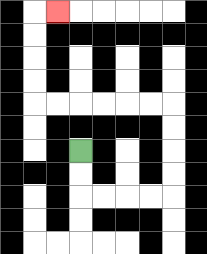{'start': '[3, 6]', 'end': '[2, 0]', 'path_directions': 'D,D,R,R,R,R,U,U,U,U,L,L,L,L,L,L,U,U,U,U,R', 'path_coordinates': '[[3, 6], [3, 7], [3, 8], [4, 8], [5, 8], [6, 8], [7, 8], [7, 7], [7, 6], [7, 5], [7, 4], [6, 4], [5, 4], [4, 4], [3, 4], [2, 4], [1, 4], [1, 3], [1, 2], [1, 1], [1, 0], [2, 0]]'}